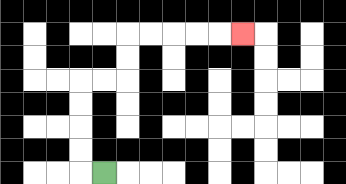{'start': '[4, 7]', 'end': '[10, 1]', 'path_directions': 'L,U,U,U,U,R,R,U,U,R,R,R,R,R', 'path_coordinates': '[[4, 7], [3, 7], [3, 6], [3, 5], [3, 4], [3, 3], [4, 3], [5, 3], [5, 2], [5, 1], [6, 1], [7, 1], [8, 1], [9, 1], [10, 1]]'}